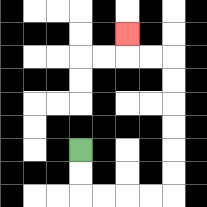{'start': '[3, 6]', 'end': '[5, 1]', 'path_directions': 'D,D,R,R,R,R,U,U,U,U,U,U,L,L,U', 'path_coordinates': '[[3, 6], [3, 7], [3, 8], [4, 8], [5, 8], [6, 8], [7, 8], [7, 7], [7, 6], [7, 5], [7, 4], [7, 3], [7, 2], [6, 2], [5, 2], [5, 1]]'}